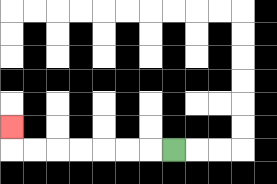{'start': '[7, 6]', 'end': '[0, 5]', 'path_directions': 'L,L,L,L,L,L,L,U', 'path_coordinates': '[[7, 6], [6, 6], [5, 6], [4, 6], [3, 6], [2, 6], [1, 6], [0, 6], [0, 5]]'}